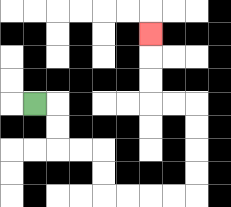{'start': '[1, 4]', 'end': '[6, 1]', 'path_directions': 'R,D,D,R,R,D,D,R,R,R,R,U,U,U,U,L,L,U,U,U', 'path_coordinates': '[[1, 4], [2, 4], [2, 5], [2, 6], [3, 6], [4, 6], [4, 7], [4, 8], [5, 8], [6, 8], [7, 8], [8, 8], [8, 7], [8, 6], [8, 5], [8, 4], [7, 4], [6, 4], [6, 3], [6, 2], [6, 1]]'}